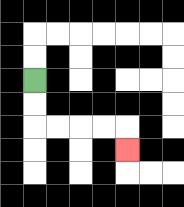{'start': '[1, 3]', 'end': '[5, 6]', 'path_directions': 'D,D,R,R,R,R,D', 'path_coordinates': '[[1, 3], [1, 4], [1, 5], [2, 5], [3, 5], [4, 5], [5, 5], [5, 6]]'}